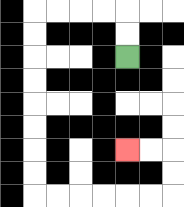{'start': '[5, 2]', 'end': '[5, 6]', 'path_directions': 'U,U,L,L,L,L,D,D,D,D,D,D,D,D,R,R,R,R,R,R,U,U,L,L', 'path_coordinates': '[[5, 2], [5, 1], [5, 0], [4, 0], [3, 0], [2, 0], [1, 0], [1, 1], [1, 2], [1, 3], [1, 4], [1, 5], [1, 6], [1, 7], [1, 8], [2, 8], [3, 8], [4, 8], [5, 8], [6, 8], [7, 8], [7, 7], [7, 6], [6, 6], [5, 6]]'}